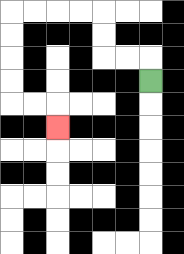{'start': '[6, 3]', 'end': '[2, 5]', 'path_directions': 'U,L,L,U,U,L,L,L,L,D,D,D,D,R,R,D', 'path_coordinates': '[[6, 3], [6, 2], [5, 2], [4, 2], [4, 1], [4, 0], [3, 0], [2, 0], [1, 0], [0, 0], [0, 1], [0, 2], [0, 3], [0, 4], [1, 4], [2, 4], [2, 5]]'}